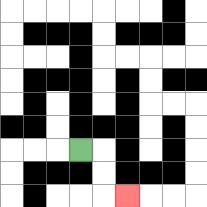{'start': '[3, 6]', 'end': '[5, 8]', 'path_directions': 'R,D,D,R', 'path_coordinates': '[[3, 6], [4, 6], [4, 7], [4, 8], [5, 8]]'}